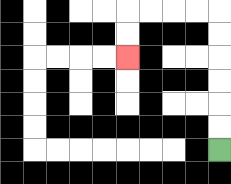{'start': '[9, 6]', 'end': '[5, 2]', 'path_directions': 'U,U,U,U,U,U,L,L,L,L,D,D', 'path_coordinates': '[[9, 6], [9, 5], [9, 4], [9, 3], [9, 2], [9, 1], [9, 0], [8, 0], [7, 0], [6, 0], [5, 0], [5, 1], [5, 2]]'}